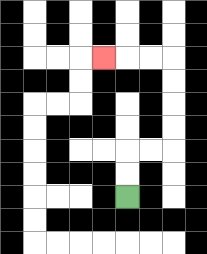{'start': '[5, 8]', 'end': '[4, 2]', 'path_directions': 'U,U,R,R,U,U,U,U,L,L,L', 'path_coordinates': '[[5, 8], [5, 7], [5, 6], [6, 6], [7, 6], [7, 5], [7, 4], [7, 3], [7, 2], [6, 2], [5, 2], [4, 2]]'}